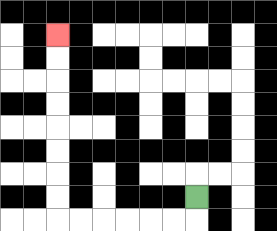{'start': '[8, 8]', 'end': '[2, 1]', 'path_directions': 'D,L,L,L,L,L,L,U,U,U,U,U,U,U,U', 'path_coordinates': '[[8, 8], [8, 9], [7, 9], [6, 9], [5, 9], [4, 9], [3, 9], [2, 9], [2, 8], [2, 7], [2, 6], [2, 5], [2, 4], [2, 3], [2, 2], [2, 1]]'}